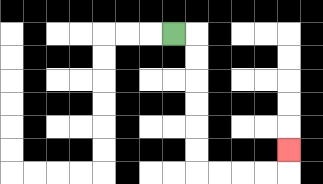{'start': '[7, 1]', 'end': '[12, 6]', 'path_directions': 'R,D,D,D,D,D,D,R,R,R,R,U', 'path_coordinates': '[[7, 1], [8, 1], [8, 2], [8, 3], [8, 4], [8, 5], [8, 6], [8, 7], [9, 7], [10, 7], [11, 7], [12, 7], [12, 6]]'}